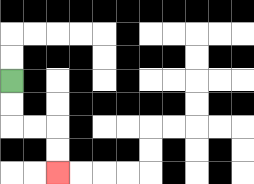{'start': '[0, 3]', 'end': '[2, 7]', 'path_directions': 'D,D,R,R,D,D', 'path_coordinates': '[[0, 3], [0, 4], [0, 5], [1, 5], [2, 5], [2, 6], [2, 7]]'}